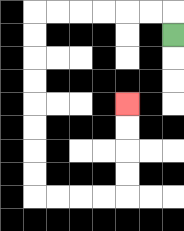{'start': '[7, 1]', 'end': '[5, 4]', 'path_directions': 'U,L,L,L,L,L,L,D,D,D,D,D,D,D,D,R,R,R,R,U,U,U,U', 'path_coordinates': '[[7, 1], [7, 0], [6, 0], [5, 0], [4, 0], [3, 0], [2, 0], [1, 0], [1, 1], [1, 2], [1, 3], [1, 4], [1, 5], [1, 6], [1, 7], [1, 8], [2, 8], [3, 8], [4, 8], [5, 8], [5, 7], [5, 6], [5, 5], [5, 4]]'}